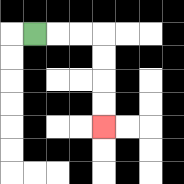{'start': '[1, 1]', 'end': '[4, 5]', 'path_directions': 'R,R,R,D,D,D,D', 'path_coordinates': '[[1, 1], [2, 1], [3, 1], [4, 1], [4, 2], [4, 3], [4, 4], [4, 5]]'}